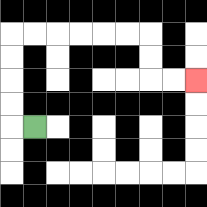{'start': '[1, 5]', 'end': '[8, 3]', 'path_directions': 'L,U,U,U,U,R,R,R,R,R,R,D,D,R,R', 'path_coordinates': '[[1, 5], [0, 5], [0, 4], [0, 3], [0, 2], [0, 1], [1, 1], [2, 1], [3, 1], [4, 1], [5, 1], [6, 1], [6, 2], [6, 3], [7, 3], [8, 3]]'}